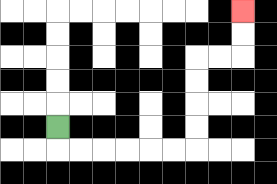{'start': '[2, 5]', 'end': '[10, 0]', 'path_directions': 'D,R,R,R,R,R,R,U,U,U,U,R,R,U,U', 'path_coordinates': '[[2, 5], [2, 6], [3, 6], [4, 6], [5, 6], [6, 6], [7, 6], [8, 6], [8, 5], [8, 4], [8, 3], [8, 2], [9, 2], [10, 2], [10, 1], [10, 0]]'}